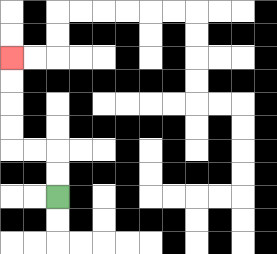{'start': '[2, 8]', 'end': '[0, 2]', 'path_directions': 'U,U,L,L,U,U,U,U', 'path_coordinates': '[[2, 8], [2, 7], [2, 6], [1, 6], [0, 6], [0, 5], [0, 4], [0, 3], [0, 2]]'}